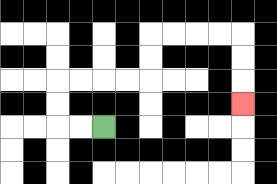{'start': '[4, 5]', 'end': '[10, 4]', 'path_directions': 'L,L,U,U,R,R,R,R,U,U,R,R,R,R,D,D,D', 'path_coordinates': '[[4, 5], [3, 5], [2, 5], [2, 4], [2, 3], [3, 3], [4, 3], [5, 3], [6, 3], [6, 2], [6, 1], [7, 1], [8, 1], [9, 1], [10, 1], [10, 2], [10, 3], [10, 4]]'}